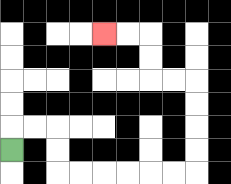{'start': '[0, 6]', 'end': '[4, 1]', 'path_directions': 'U,R,R,D,D,R,R,R,R,R,R,U,U,U,U,L,L,U,U,L,L', 'path_coordinates': '[[0, 6], [0, 5], [1, 5], [2, 5], [2, 6], [2, 7], [3, 7], [4, 7], [5, 7], [6, 7], [7, 7], [8, 7], [8, 6], [8, 5], [8, 4], [8, 3], [7, 3], [6, 3], [6, 2], [6, 1], [5, 1], [4, 1]]'}